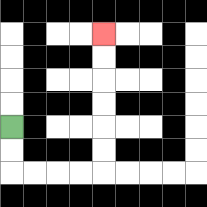{'start': '[0, 5]', 'end': '[4, 1]', 'path_directions': 'D,D,R,R,R,R,U,U,U,U,U,U', 'path_coordinates': '[[0, 5], [0, 6], [0, 7], [1, 7], [2, 7], [3, 7], [4, 7], [4, 6], [4, 5], [4, 4], [4, 3], [4, 2], [4, 1]]'}